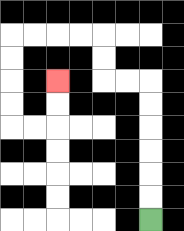{'start': '[6, 9]', 'end': '[2, 3]', 'path_directions': 'U,U,U,U,U,U,L,L,U,U,L,L,L,L,D,D,D,D,R,R,U,U', 'path_coordinates': '[[6, 9], [6, 8], [6, 7], [6, 6], [6, 5], [6, 4], [6, 3], [5, 3], [4, 3], [4, 2], [4, 1], [3, 1], [2, 1], [1, 1], [0, 1], [0, 2], [0, 3], [0, 4], [0, 5], [1, 5], [2, 5], [2, 4], [2, 3]]'}